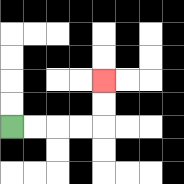{'start': '[0, 5]', 'end': '[4, 3]', 'path_directions': 'R,R,R,R,U,U', 'path_coordinates': '[[0, 5], [1, 5], [2, 5], [3, 5], [4, 5], [4, 4], [4, 3]]'}